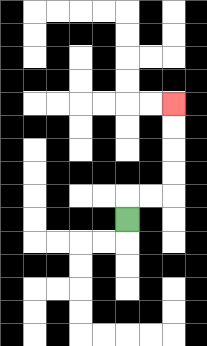{'start': '[5, 9]', 'end': '[7, 4]', 'path_directions': 'U,R,R,U,U,U,U', 'path_coordinates': '[[5, 9], [5, 8], [6, 8], [7, 8], [7, 7], [7, 6], [7, 5], [7, 4]]'}